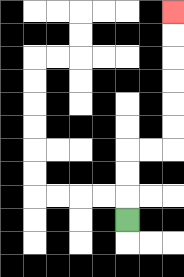{'start': '[5, 9]', 'end': '[7, 0]', 'path_directions': 'U,U,U,R,R,U,U,U,U,U,U', 'path_coordinates': '[[5, 9], [5, 8], [5, 7], [5, 6], [6, 6], [7, 6], [7, 5], [7, 4], [7, 3], [7, 2], [7, 1], [7, 0]]'}